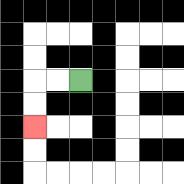{'start': '[3, 3]', 'end': '[1, 5]', 'path_directions': 'L,L,D,D', 'path_coordinates': '[[3, 3], [2, 3], [1, 3], [1, 4], [1, 5]]'}